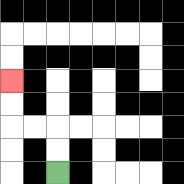{'start': '[2, 7]', 'end': '[0, 3]', 'path_directions': 'U,U,L,L,U,U', 'path_coordinates': '[[2, 7], [2, 6], [2, 5], [1, 5], [0, 5], [0, 4], [0, 3]]'}